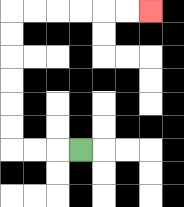{'start': '[3, 6]', 'end': '[6, 0]', 'path_directions': 'L,L,L,U,U,U,U,U,U,R,R,R,R,R,R', 'path_coordinates': '[[3, 6], [2, 6], [1, 6], [0, 6], [0, 5], [0, 4], [0, 3], [0, 2], [0, 1], [0, 0], [1, 0], [2, 0], [3, 0], [4, 0], [5, 0], [6, 0]]'}